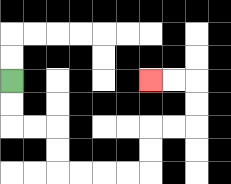{'start': '[0, 3]', 'end': '[6, 3]', 'path_directions': 'D,D,R,R,D,D,R,R,R,R,U,U,R,R,U,U,L,L', 'path_coordinates': '[[0, 3], [0, 4], [0, 5], [1, 5], [2, 5], [2, 6], [2, 7], [3, 7], [4, 7], [5, 7], [6, 7], [6, 6], [6, 5], [7, 5], [8, 5], [8, 4], [8, 3], [7, 3], [6, 3]]'}